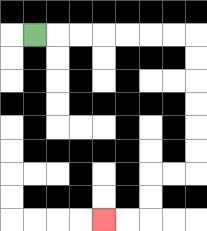{'start': '[1, 1]', 'end': '[4, 9]', 'path_directions': 'R,R,R,R,R,R,R,D,D,D,D,D,D,L,L,D,D,L,L', 'path_coordinates': '[[1, 1], [2, 1], [3, 1], [4, 1], [5, 1], [6, 1], [7, 1], [8, 1], [8, 2], [8, 3], [8, 4], [8, 5], [8, 6], [8, 7], [7, 7], [6, 7], [6, 8], [6, 9], [5, 9], [4, 9]]'}